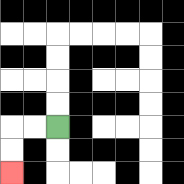{'start': '[2, 5]', 'end': '[0, 7]', 'path_directions': 'L,L,D,D', 'path_coordinates': '[[2, 5], [1, 5], [0, 5], [0, 6], [0, 7]]'}